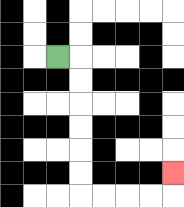{'start': '[2, 2]', 'end': '[7, 7]', 'path_directions': 'R,D,D,D,D,D,D,R,R,R,R,U', 'path_coordinates': '[[2, 2], [3, 2], [3, 3], [3, 4], [3, 5], [3, 6], [3, 7], [3, 8], [4, 8], [5, 8], [6, 8], [7, 8], [7, 7]]'}